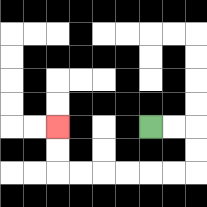{'start': '[6, 5]', 'end': '[2, 5]', 'path_directions': 'R,R,D,D,L,L,L,L,L,L,U,U', 'path_coordinates': '[[6, 5], [7, 5], [8, 5], [8, 6], [8, 7], [7, 7], [6, 7], [5, 7], [4, 7], [3, 7], [2, 7], [2, 6], [2, 5]]'}